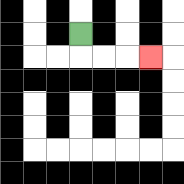{'start': '[3, 1]', 'end': '[6, 2]', 'path_directions': 'D,R,R,R', 'path_coordinates': '[[3, 1], [3, 2], [4, 2], [5, 2], [6, 2]]'}